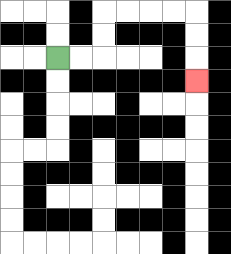{'start': '[2, 2]', 'end': '[8, 3]', 'path_directions': 'R,R,U,U,R,R,R,R,D,D,D', 'path_coordinates': '[[2, 2], [3, 2], [4, 2], [4, 1], [4, 0], [5, 0], [6, 0], [7, 0], [8, 0], [8, 1], [8, 2], [8, 3]]'}